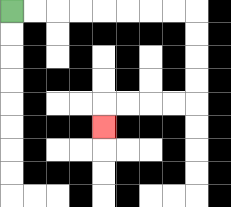{'start': '[0, 0]', 'end': '[4, 5]', 'path_directions': 'R,R,R,R,R,R,R,R,D,D,D,D,L,L,L,L,D', 'path_coordinates': '[[0, 0], [1, 0], [2, 0], [3, 0], [4, 0], [5, 0], [6, 0], [7, 0], [8, 0], [8, 1], [8, 2], [8, 3], [8, 4], [7, 4], [6, 4], [5, 4], [4, 4], [4, 5]]'}